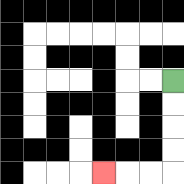{'start': '[7, 3]', 'end': '[4, 7]', 'path_directions': 'D,D,D,D,L,L,L', 'path_coordinates': '[[7, 3], [7, 4], [7, 5], [7, 6], [7, 7], [6, 7], [5, 7], [4, 7]]'}